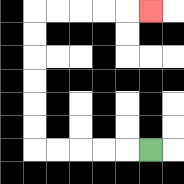{'start': '[6, 6]', 'end': '[6, 0]', 'path_directions': 'L,L,L,L,L,U,U,U,U,U,U,R,R,R,R,R', 'path_coordinates': '[[6, 6], [5, 6], [4, 6], [3, 6], [2, 6], [1, 6], [1, 5], [1, 4], [1, 3], [1, 2], [1, 1], [1, 0], [2, 0], [3, 0], [4, 0], [5, 0], [6, 0]]'}